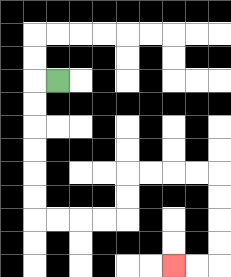{'start': '[2, 3]', 'end': '[7, 11]', 'path_directions': 'L,D,D,D,D,D,D,R,R,R,R,U,U,R,R,R,R,D,D,D,D,L,L', 'path_coordinates': '[[2, 3], [1, 3], [1, 4], [1, 5], [1, 6], [1, 7], [1, 8], [1, 9], [2, 9], [3, 9], [4, 9], [5, 9], [5, 8], [5, 7], [6, 7], [7, 7], [8, 7], [9, 7], [9, 8], [9, 9], [9, 10], [9, 11], [8, 11], [7, 11]]'}